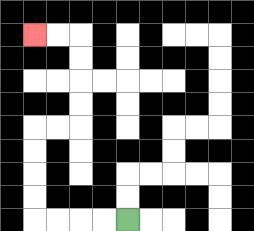{'start': '[5, 9]', 'end': '[1, 1]', 'path_directions': 'L,L,L,L,U,U,U,U,R,R,U,U,U,U,L,L', 'path_coordinates': '[[5, 9], [4, 9], [3, 9], [2, 9], [1, 9], [1, 8], [1, 7], [1, 6], [1, 5], [2, 5], [3, 5], [3, 4], [3, 3], [3, 2], [3, 1], [2, 1], [1, 1]]'}